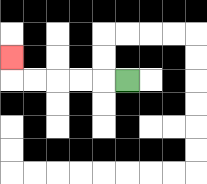{'start': '[5, 3]', 'end': '[0, 2]', 'path_directions': 'L,L,L,L,L,U', 'path_coordinates': '[[5, 3], [4, 3], [3, 3], [2, 3], [1, 3], [0, 3], [0, 2]]'}